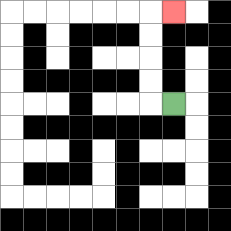{'start': '[7, 4]', 'end': '[7, 0]', 'path_directions': 'L,U,U,U,U,R', 'path_coordinates': '[[7, 4], [6, 4], [6, 3], [6, 2], [6, 1], [6, 0], [7, 0]]'}